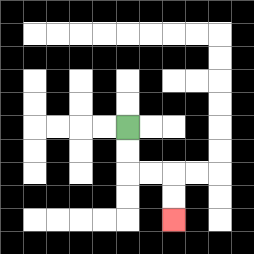{'start': '[5, 5]', 'end': '[7, 9]', 'path_directions': 'D,D,R,R,D,D', 'path_coordinates': '[[5, 5], [5, 6], [5, 7], [6, 7], [7, 7], [7, 8], [7, 9]]'}